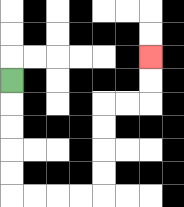{'start': '[0, 3]', 'end': '[6, 2]', 'path_directions': 'D,D,D,D,D,R,R,R,R,U,U,U,U,R,R,U,U', 'path_coordinates': '[[0, 3], [0, 4], [0, 5], [0, 6], [0, 7], [0, 8], [1, 8], [2, 8], [3, 8], [4, 8], [4, 7], [4, 6], [4, 5], [4, 4], [5, 4], [6, 4], [6, 3], [6, 2]]'}